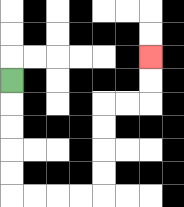{'start': '[0, 3]', 'end': '[6, 2]', 'path_directions': 'D,D,D,D,D,R,R,R,R,U,U,U,U,R,R,U,U', 'path_coordinates': '[[0, 3], [0, 4], [0, 5], [0, 6], [0, 7], [0, 8], [1, 8], [2, 8], [3, 8], [4, 8], [4, 7], [4, 6], [4, 5], [4, 4], [5, 4], [6, 4], [6, 3], [6, 2]]'}